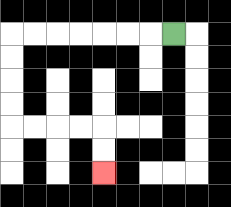{'start': '[7, 1]', 'end': '[4, 7]', 'path_directions': 'L,L,L,L,L,L,L,D,D,D,D,R,R,R,R,D,D', 'path_coordinates': '[[7, 1], [6, 1], [5, 1], [4, 1], [3, 1], [2, 1], [1, 1], [0, 1], [0, 2], [0, 3], [0, 4], [0, 5], [1, 5], [2, 5], [3, 5], [4, 5], [4, 6], [4, 7]]'}